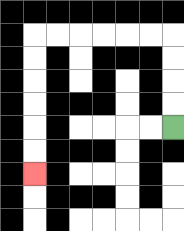{'start': '[7, 5]', 'end': '[1, 7]', 'path_directions': 'U,U,U,U,L,L,L,L,L,L,D,D,D,D,D,D', 'path_coordinates': '[[7, 5], [7, 4], [7, 3], [7, 2], [7, 1], [6, 1], [5, 1], [4, 1], [3, 1], [2, 1], [1, 1], [1, 2], [1, 3], [1, 4], [1, 5], [1, 6], [1, 7]]'}